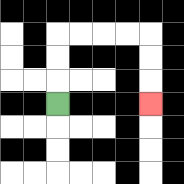{'start': '[2, 4]', 'end': '[6, 4]', 'path_directions': 'U,U,U,R,R,R,R,D,D,D', 'path_coordinates': '[[2, 4], [2, 3], [2, 2], [2, 1], [3, 1], [4, 1], [5, 1], [6, 1], [6, 2], [6, 3], [6, 4]]'}